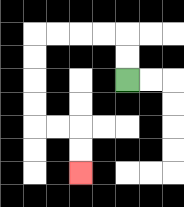{'start': '[5, 3]', 'end': '[3, 7]', 'path_directions': 'U,U,L,L,L,L,D,D,D,D,R,R,D,D', 'path_coordinates': '[[5, 3], [5, 2], [5, 1], [4, 1], [3, 1], [2, 1], [1, 1], [1, 2], [1, 3], [1, 4], [1, 5], [2, 5], [3, 5], [3, 6], [3, 7]]'}